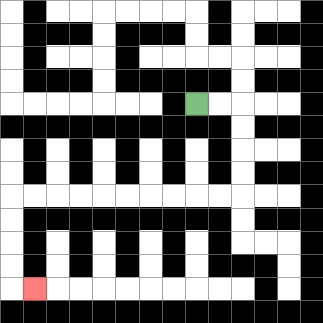{'start': '[8, 4]', 'end': '[1, 12]', 'path_directions': 'R,R,D,D,D,D,L,L,L,L,L,L,L,L,L,L,D,D,D,D,R', 'path_coordinates': '[[8, 4], [9, 4], [10, 4], [10, 5], [10, 6], [10, 7], [10, 8], [9, 8], [8, 8], [7, 8], [6, 8], [5, 8], [4, 8], [3, 8], [2, 8], [1, 8], [0, 8], [0, 9], [0, 10], [0, 11], [0, 12], [1, 12]]'}